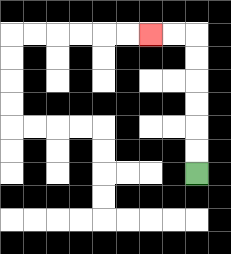{'start': '[8, 7]', 'end': '[6, 1]', 'path_directions': 'U,U,U,U,U,U,L,L', 'path_coordinates': '[[8, 7], [8, 6], [8, 5], [8, 4], [8, 3], [8, 2], [8, 1], [7, 1], [6, 1]]'}